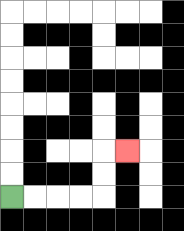{'start': '[0, 8]', 'end': '[5, 6]', 'path_directions': 'R,R,R,R,U,U,R', 'path_coordinates': '[[0, 8], [1, 8], [2, 8], [3, 8], [4, 8], [4, 7], [4, 6], [5, 6]]'}